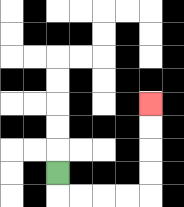{'start': '[2, 7]', 'end': '[6, 4]', 'path_directions': 'D,R,R,R,R,U,U,U,U', 'path_coordinates': '[[2, 7], [2, 8], [3, 8], [4, 8], [5, 8], [6, 8], [6, 7], [6, 6], [6, 5], [6, 4]]'}